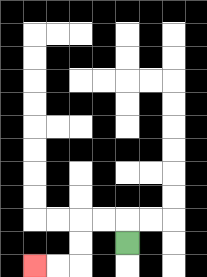{'start': '[5, 10]', 'end': '[1, 11]', 'path_directions': 'U,L,L,D,D,L,L', 'path_coordinates': '[[5, 10], [5, 9], [4, 9], [3, 9], [3, 10], [3, 11], [2, 11], [1, 11]]'}